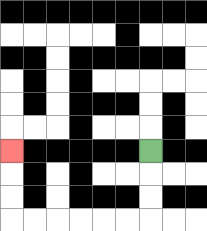{'start': '[6, 6]', 'end': '[0, 6]', 'path_directions': 'D,D,D,L,L,L,L,L,L,U,U,U', 'path_coordinates': '[[6, 6], [6, 7], [6, 8], [6, 9], [5, 9], [4, 9], [3, 9], [2, 9], [1, 9], [0, 9], [0, 8], [0, 7], [0, 6]]'}